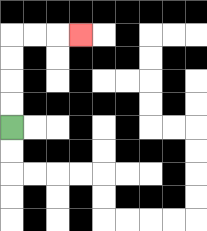{'start': '[0, 5]', 'end': '[3, 1]', 'path_directions': 'U,U,U,U,R,R,R', 'path_coordinates': '[[0, 5], [0, 4], [0, 3], [0, 2], [0, 1], [1, 1], [2, 1], [3, 1]]'}